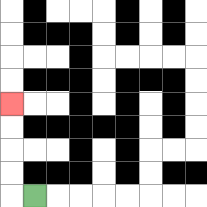{'start': '[1, 8]', 'end': '[0, 4]', 'path_directions': 'L,U,U,U,U', 'path_coordinates': '[[1, 8], [0, 8], [0, 7], [0, 6], [0, 5], [0, 4]]'}